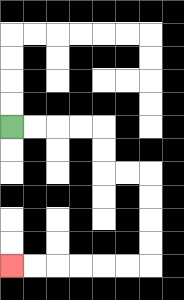{'start': '[0, 5]', 'end': '[0, 11]', 'path_directions': 'R,R,R,R,D,D,R,R,D,D,D,D,L,L,L,L,L,L', 'path_coordinates': '[[0, 5], [1, 5], [2, 5], [3, 5], [4, 5], [4, 6], [4, 7], [5, 7], [6, 7], [6, 8], [6, 9], [6, 10], [6, 11], [5, 11], [4, 11], [3, 11], [2, 11], [1, 11], [0, 11]]'}